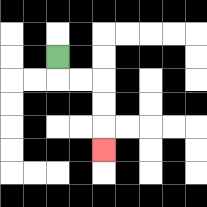{'start': '[2, 2]', 'end': '[4, 6]', 'path_directions': 'D,R,R,D,D,D', 'path_coordinates': '[[2, 2], [2, 3], [3, 3], [4, 3], [4, 4], [4, 5], [4, 6]]'}